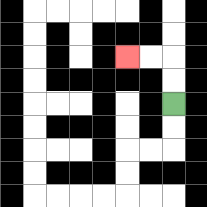{'start': '[7, 4]', 'end': '[5, 2]', 'path_directions': 'U,U,L,L', 'path_coordinates': '[[7, 4], [7, 3], [7, 2], [6, 2], [5, 2]]'}